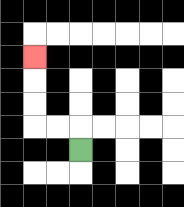{'start': '[3, 6]', 'end': '[1, 2]', 'path_directions': 'U,L,L,U,U,U', 'path_coordinates': '[[3, 6], [3, 5], [2, 5], [1, 5], [1, 4], [1, 3], [1, 2]]'}